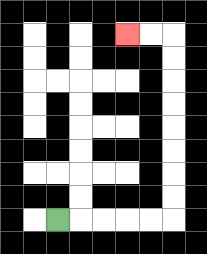{'start': '[2, 9]', 'end': '[5, 1]', 'path_directions': 'R,R,R,R,R,U,U,U,U,U,U,U,U,L,L', 'path_coordinates': '[[2, 9], [3, 9], [4, 9], [5, 9], [6, 9], [7, 9], [7, 8], [7, 7], [7, 6], [7, 5], [7, 4], [7, 3], [7, 2], [7, 1], [6, 1], [5, 1]]'}